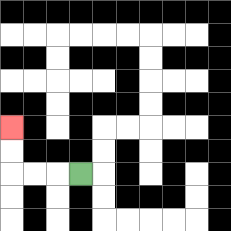{'start': '[3, 7]', 'end': '[0, 5]', 'path_directions': 'L,L,L,U,U', 'path_coordinates': '[[3, 7], [2, 7], [1, 7], [0, 7], [0, 6], [0, 5]]'}